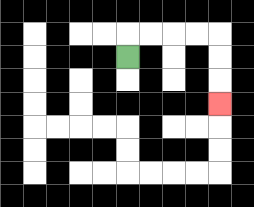{'start': '[5, 2]', 'end': '[9, 4]', 'path_directions': 'U,R,R,R,R,D,D,D', 'path_coordinates': '[[5, 2], [5, 1], [6, 1], [7, 1], [8, 1], [9, 1], [9, 2], [9, 3], [9, 4]]'}